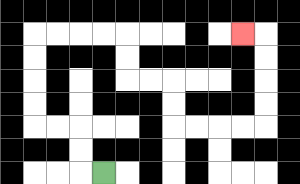{'start': '[4, 7]', 'end': '[10, 1]', 'path_directions': 'L,U,U,L,L,U,U,U,U,R,R,R,R,D,D,R,R,D,D,R,R,R,R,U,U,U,U,L', 'path_coordinates': '[[4, 7], [3, 7], [3, 6], [3, 5], [2, 5], [1, 5], [1, 4], [1, 3], [1, 2], [1, 1], [2, 1], [3, 1], [4, 1], [5, 1], [5, 2], [5, 3], [6, 3], [7, 3], [7, 4], [7, 5], [8, 5], [9, 5], [10, 5], [11, 5], [11, 4], [11, 3], [11, 2], [11, 1], [10, 1]]'}